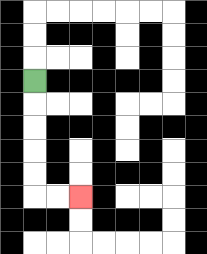{'start': '[1, 3]', 'end': '[3, 8]', 'path_directions': 'D,D,D,D,D,R,R', 'path_coordinates': '[[1, 3], [1, 4], [1, 5], [1, 6], [1, 7], [1, 8], [2, 8], [3, 8]]'}